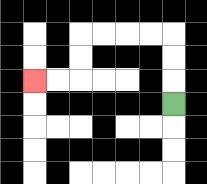{'start': '[7, 4]', 'end': '[1, 3]', 'path_directions': 'U,U,U,L,L,L,L,D,D,L,L', 'path_coordinates': '[[7, 4], [7, 3], [7, 2], [7, 1], [6, 1], [5, 1], [4, 1], [3, 1], [3, 2], [3, 3], [2, 3], [1, 3]]'}